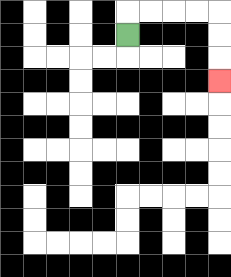{'start': '[5, 1]', 'end': '[9, 3]', 'path_directions': 'U,R,R,R,R,D,D,D', 'path_coordinates': '[[5, 1], [5, 0], [6, 0], [7, 0], [8, 0], [9, 0], [9, 1], [9, 2], [9, 3]]'}